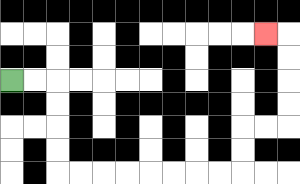{'start': '[0, 3]', 'end': '[11, 1]', 'path_directions': 'R,R,D,D,D,D,R,R,R,R,R,R,R,R,U,U,R,R,U,U,U,U,L', 'path_coordinates': '[[0, 3], [1, 3], [2, 3], [2, 4], [2, 5], [2, 6], [2, 7], [3, 7], [4, 7], [5, 7], [6, 7], [7, 7], [8, 7], [9, 7], [10, 7], [10, 6], [10, 5], [11, 5], [12, 5], [12, 4], [12, 3], [12, 2], [12, 1], [11, 1]]'}